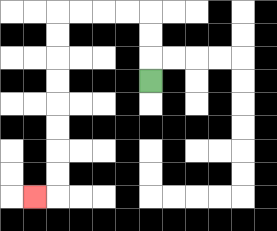{'start': '[6, 3]', 'end': '[1, 8]', 'path_directions': 'U,U,U,L,L,L,L,D,D,D,D,D,D,D,D,L', 'path_coordinates': '[[6, 3], [6, 2], [6, 1], [6, 0], [5, 0], [4, 0], [3, 0], [2, 0], [2, 1], [2, 2], [2, 3], [2, 4], [2, 5], [2, 6], [2, 7], [2, 8], [1, 8]]'}